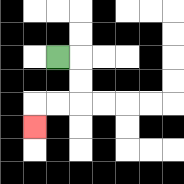{'start': '[2, 2]', 'end': '[1, 5]', 'path_directions': 'R,D,D,L,L,D', 'path_coordinates': '[[2, 2], [3, 2], [3, 3], [3, 4], [2, 4], [1, 4], [1, 5]]'}